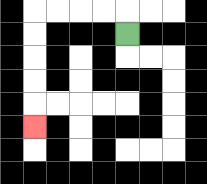{'start': '[5, 1]', 'end': '[1, 5]', 'path_directions': 'U,L,L,L,L,D,D,D,D,D', 'path_coordinates': '[[5, 1], [5, 0], [4, 0], [3, 0], [2, 0], [1, 0], [1, 1], [1, 2], [1, 3], [1, 4], [1, 5]]'}